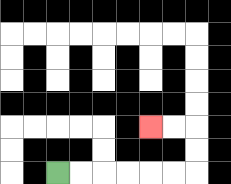{'start': '[2, 7]', 'end': '[6, 5]', 'path_directions': 'R,R,R,R,R,R,U,U,L,L', 'path_coordinates': '[[2, 7], [3, 7], [4, 7], [5, 7], [6, 7], [7, 7], [8, 7], [8, 6], [8, 5], [7, 5], [6, 5]]'}